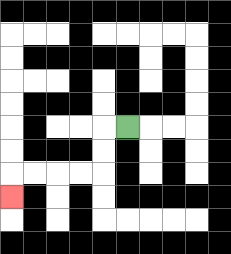{'start': '[5, 5]', 'end': '[0, 8]', 'path_directions': 'L,D,D,L,L,L,L,D', 'path_coordinates': '[[5, 5], [4, 5], [4, 6], [4, 7], [3, 7], [2, 7], [1, 7], [0, 7], [0, 8]]'}